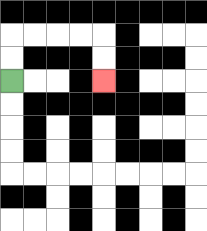{'start': '[0, 3]', 'end': '[4, 3]', 'path_directions': 'U,U,R,R,R,R,D,D', 'path_coordinates': '[[0, 3], [0, 2], [0, 1], [1, 1], [2, 1], [3, 1], [4, 1], [4, 2], [4, 3]]'}